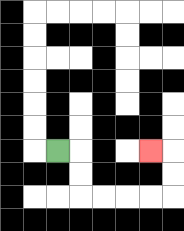{'start': '[2, 6]', 'end': '[6, 6]', 'path_directions': 'R,D,D,R,R,R,R,U,U,L', 'path_coordinates': '[[2, 6], [3, 6], [3, 7], [3, 8], [4, 8], [5, 8], [6, 8], [7, 8], [7, 7], [7, 6], [6, 6]]'}